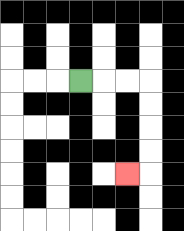{'start': '[3, 3]', 'end': '[5, 7]', 'path_directions': 'R,R,R,D,D,D,D,L', 'path_coordinates': '[[3, 3], [4, 3], [5, 3], [6, 3], [6, 4], [6, 5], [6, 6], [6, 7], [5, 7]]'}